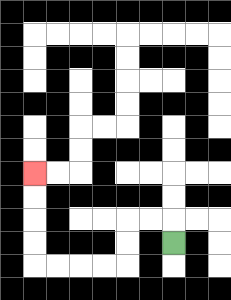{'start': '[7, 10]', 'end': '[1, 7]', 'path_directions': 'U,L,L,D,D,L,L,L,L,U,U,U,U', 'path_coordinates': '[[7, 10], [7, 9], [6, 9], [5, 9], [5, 10], [5, 11], [4, 11], [3, 11], [2, 11], [1, 11], [1, 10], [1, 9], [1, 8], [1, 7]]'}